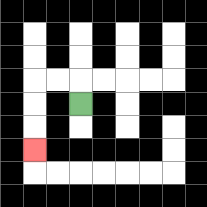{'start': '[3, 4]', 'end': '[1, 6]', 'path_directions': 'U,L,L,D,D,D', 'path_coordinates': '[[3, 4], [3, 3], [2, 3], [1, 3], [1, 4], [1, 5], [1, 6]]'}